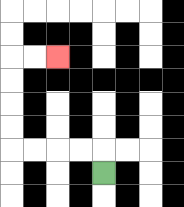{'start': '[4, 7]', 'end': '[2, 2]', 'path_directions': 'U,L,L,L,L,U,U,U,U,R,R', 'path_coordinates': '[[4, 7], [4, 6], [3, 6], [2, 6], [1, 6], [0, 6], [0, 5], [0, 4], [0, 3], [0, 2], [1, 2], [2, 2]]'}